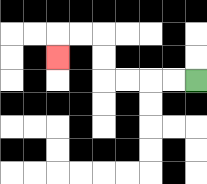{'start': '[8, 3]', 'end': '[2, 2]', 'path_directions': 'L,L,L,L,U,U,L,L,D', 'path_coordinates': '[[8, 3], [7, 3], [6, 3], [5, 3], [4, 3], [4, 2], [4, 1], [3, 1], [2, 1], [2, 2]]'}